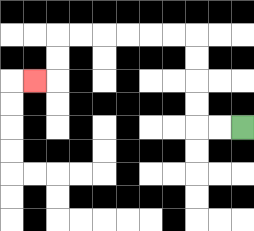{'start': '[10, 5]', 'end': '[1, 3]', 'path_directions': 'L,L,U,U,U,U,L,L,L,L,L,L,D,D,L', 'path_coordinates': '[[10, 5], [9, 5], [8, 5], [8, 4], [8, 3], [8, 2], [8, 1], [7, 1], [6, 1], [5, 1], [4, 1], [3, 1], [2, 1], [2, 2], [2, 3], [1, 3]]'}